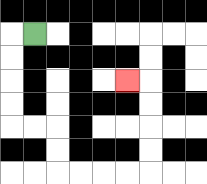{'start': '[1, 1]', 'end': '[5, 3]', 'path_directions': 'L,D,D,D,D,R,R,D,D,R,R,R,R,U,U,U,U,L', 'path_coordinates': '[[1, 1], [0, 1], [0, 2], [0, 3], [0, 4], [0, 5], [1, 5], [2, 5], [2, 6], [2, 7], [3, 7], [4, 7], [5, 7], [6, 7], [6, 6], [6, 5], [6, 4], [6, 3], [5, 3]]'}